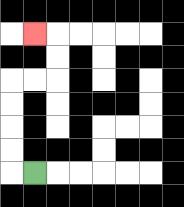{'start': '[1, 7]', 'end': '[1, 1]', 'path_directions': 'L,U,U,U,U,R,R,U,U,L', 'path_coordinates': '[[1, 7], [0, 7], [0, 6], [0, 5], [0, 4], [0, 3], [1, 3], [2, 3], [2, 2], [2, 1], [1, 1]]'}